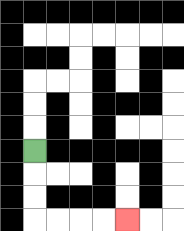{'start': '[1, 6]', 'end': '[5, 9]', 'path_directions': 'D,D,D,R,R,R,R', 'path_coordinates': '[[1, 6], [1, 7], [1, 8], [1, 9], [2, 9], [3, 9], [4, 9], [5, 9]]'}